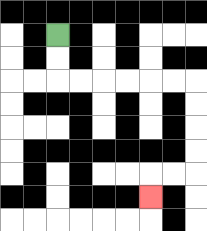{'start': '[2, 1]', 'end': '[6, 8]', 'path_directions': 'D,D,R,R,R,R,R,R,D,D,D,D,L,L,D', 'path_coordinates': '[[2, 1], [2, 2], [2, 3], [3, 3], [4, 3], [5, 3], [6, 3], [7, 3], [8, 3], [8, 4], [8, 5], [8, 6], [8, 7], [7, 7], [6, 7], [6, 8]]'}